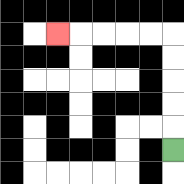{'start': '[7, 6]', 'end': '[2, 1]', 'path_directions': 'U,U,U,U,U,L,L,L,L,L', 'path_coordinates': '[[7, 6], [7, 5], [7, 4], [7, 3], [7, 2], [7, 1], [6, 1], [5, 1], [4, 1], [3, 1], [2, 1]]'}